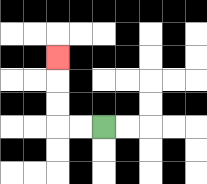{'start': '[4, 5]', 'end': '[2, 2]', 'path_directions': 'L,L,U,U,U', 'path_coordinates': '[[4, 5], [3, 5], [2, 5], [2, 4], [2, 3], [2, 2]]'}